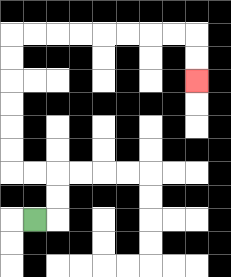{'start': '[1, 9]', 'end': '[8, 3]', 'path_directions': 'R,U,U,L,L,U,U,U,U,U,U,R,R,R,R,R,R,R,R,D,D', 'path_coordinates': '[[1, 9], [2, 9], [2, 8], [2, 7], [1, 7], [0, 7], [0, 6], [0, 5], [0, 4], [0, 3], [0, 2], [0, 1], [1, 1], [2, 1], [3, 1], [4, 1], [5, 1], [6, 1], [7, 1], [8, 1], [8, 2], [8, 3]]'}